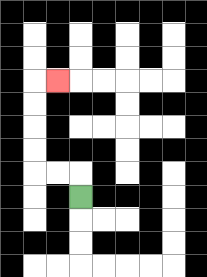{'start': '[3, 8]', 'end': '[2, 3]', 'path_directions': 'U,L,L,U,U,U,U,R', 'path_coordinates': '[[3, 8], [3, 7], [2, 7], [1, 7], [1, 6], [1, 5], [1, 4], [1, 3], [2, 3]]'}